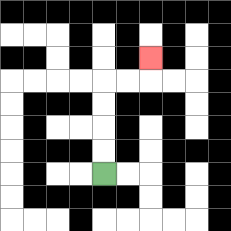{'start': '[4, 7]', 'end': '[6, 2]', 'path_directions': 'U,U,U,U,R,R,U', 'path_coordinates': '[[4, 7], [4, 6], [4, 5], [4, 4], [4, 3], [5, 3], [6, 3], [6, 2]]'}